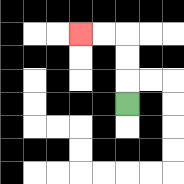{'start': '[5, 4]', 'end': '[3, 1]', 'path_directions': 'U,U,U,L,L', 'path_coordinates': '[[5, 4], [5, 3], [5, 2], [5, 1], [4, 1], [3, 1]]'}